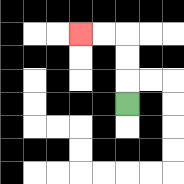{'start': '[5, 4]', 'end': '[3, 1]', 'path_directions': 'U,U,U,L,L', 'path_coordinates': '[[5, 4], [5, 3], [5, 2], [5, 1], [4, 1], [3, 1]]'}